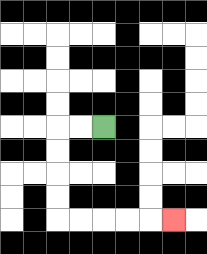{'start': '[4, 5]', 'end': '[7, 9]', 'path_directions': 'L,L,D,D,D,D,R,R,R,R,R', 'path_coordinates': '[[4, 5], [3, 5], [2, 5], [2, 6], [2, 7], [2, 8], [2, 9], [3, 9], [4, 9], [5, 9], [6, 9], [7, 9]]'}